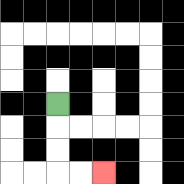{'start': '[2, 4]', 'end': '[4, 7]', 'path_directions': 'D,D,D,R,R', 'path_coordinates': '[[2, 4], [2, 5], [2, 6], [2, 7], [3, 7], [4, 7]]'}